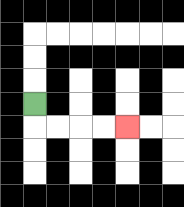{'start': '[1, 4]', 'end': '[5, 5]', 'path_directions': 'D,R,R,R,R', 'path_coordinates': '[[1, 4], [1, 5], [2, 5], [3, 5], [4, 5], [5, 5]]'}